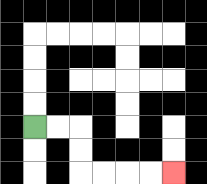{'start': '[1, 5]', 'end': '[7, 7]', 'path_directions': 'R,R,D,D,R,R,R,R', 'path_coordinates': '[[1, 5], [2, 5], [3, 5], [3, 6], [3, 7], [4, 7], [5, 7], [6, 7], [7, 7]]'}